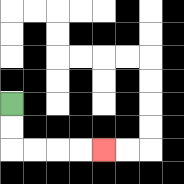{'start': '[0, 4]', 'end': '[4, 6]', 'path_directions': 'D,D,R,R,R,R', 'path_coordinates': '[[0, 4], [0, 5], [0, 6], [1, 6], [2, 6], [3, 6], [4, 6]]'}